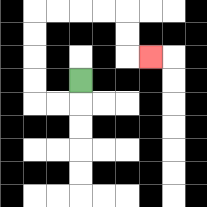{'start': '[3, 3]', 'end': '[6, 2]', 'path_directions': 'D,L,L,U,U,U,U,R,R,R,R,D,D,R', 'path_coordinates': '[[3, 3], [3, 4], [2, 4], [1, 4], [1, 3], [1, 2], [1, 1], [1, 0], [2, 0], [3, 0], [4, 0], [5, 0], [5, 1], [5, 2], [6, 2]]'}